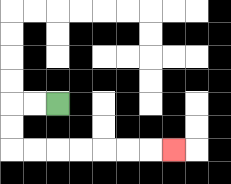{'start': '[2, 4]', 'end': '[7, 6]', 'path_directions': 'L,L,D,D,R,R,R,R,R,R,R', 'path_coordinates': '[[2, 4], [1, 4], [0, 4], [0, 5], [0, 6], [1, 6], [2, 6], [3, 6], [4, 6], [5, 6], [6, 6], [7, 6]]'}